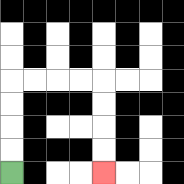{'start': '[0, 7]', 'end': '[4, 7]', 'path_directions': 'U,U,U,U,R,R,R,R,D,D,D,D', 'path_coordinates': '[[0, 7], [0, 6], [0, 5], [0, 4], [0, 3], [1, 3], [2, 3], [3, 3], [4, 3], [4, 4], [4, 5], [4, 6], [4, 7]]'}